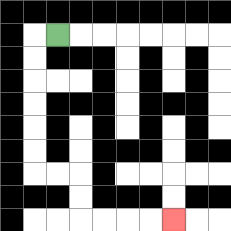{'start': '[2, 1]', 'end': '[7, 9]', 'path_directions': 'L,D,D,D,D,D,D,R,R,D,D,R,R,R,R', 'path_coordinates': '[[2, 1], [1, 1], [1, 2], [1, 3], [1, 4], [1, 5], [1, 6], [1, 7], [2, 7], [3, 7], [3, 8], [3, 9], [4, 9], [5, 9], [6, 9], [7, 9]]'}